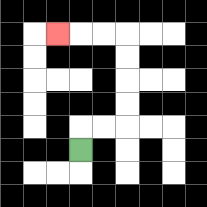{'start': '[3, 6]', 'end': '[2, 1]', 'path_directions': 'U,R,R,U,U,U,U,L,L,L', 'path_coordinates': '[[3, 6], [3, 5], [4, 5], [5, 5], [5, 4], [5, 3], [5, 2], [5, 1], [4, 1], [3, 1], [2, 1]]'}